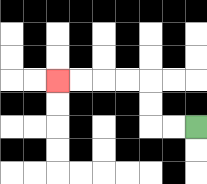{'start': '[8, 5]', 'end': '[2, 3]', 'path_directions': 'L,L,U,U,L,L,L,L', 'path_coordinates': '[[8, 5], [7, 5], [6, 5], [6, 4], [6, 3], [5, 3], [4, 3], [3, 3], [2, 3]]'}